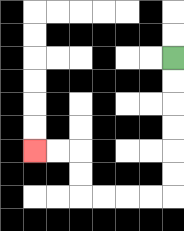{'start': '[7, 2]', 'end': '[1, 6]', 'path_directions': 'D,D,D,D,D,D,L,L,L,L,U,U,L,L', 'path_coordinates': '[[7, 2], [7, 3], [7, 4], [7, 5], [7, 6], [7, 7], [7, 8], [6, 8], [5, 8], [4, 8], [3, 8], [3, 7], [3, 6], [2, 6], [1, 6]]'}